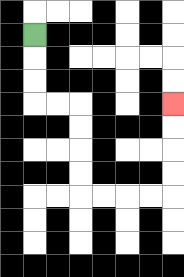{'start': '[1, 1]', 'end': '[7, 4]', 'path_directions': 'D,D,D,R,R,D,D,D,D,R,R,R,R,U,U,U,U', 'path_coordinates': '[[1, 1], [1, 2], [1, 3], [1, 4], [2, 4], [3, 4], [3, 5], [3, 6], [3, 7], [3, 8], [4, 8], [5, 8], [6, 8], [7, 8], [7, 7], [7, 6], [7, 5], [7, 4]]'}